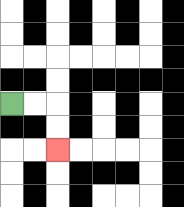{'start': '[0, 4]', 'end': '[2, 6]', 'path_directions': 'R,R,D,D', 'path_coordinates': '[[0, 4], [1, 4], [2, 4], [2, 5], [2, 6]]'}